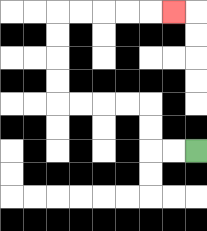{'start': '[8, 6]', 'end': '[7, 0]', 'path_directions': 'L,L,U,U,L,L,L,L,U,U,U,U,R,R,R,R,R', 'path_coordinates': '[[8, 6], [7, 6], [6, 6], [6, 5], [6, 4], [5, 4], [4, 4], [3, 4], [2, 4], [2, 3], [2, 2], [2, 1], [2, 0], [3, 0], [4, 0], [5, 0], [6, 0], [7, 0]]'}